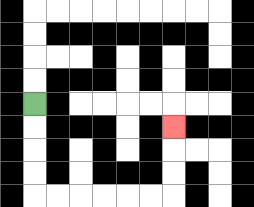{'start': '[1, 4]', 'end': '[7, 5]', 'path_directions': 'D,D,D,D,R,R,R,R,R,R,U,U,U', 'path_coordinates': '[[1, 4], [1, 5], [1, 6], [1, 7], [1, 8], [2, 8], [3, 8], [4, 8], [5, 8], [6, 8], [7, 8], [7, 7], [7, 6], [7, 5]]'}